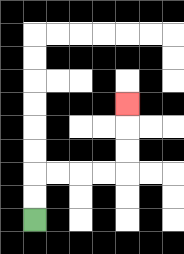{'start': '[1, 9]', 'end': '[5, 4]', 'path_directions': 'U,U,R,R,R,R,U,U,U', 'path_coordinates': '[[1, 9], [1, 8], [1, 7], [2, 7], [3, 7], [4, 7], [5, 7], [5, 6], [5, 5], [5, 4]]'}